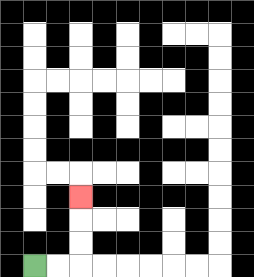{'start': '[1, 11]', 'end': '[3, 8]', 'path_directions': 'R,R,U,U,U', 'path_coordinates': '[[1, 11], [2, 11], [3, 11], [3, 10], [3, 9], [3, 8]]'}